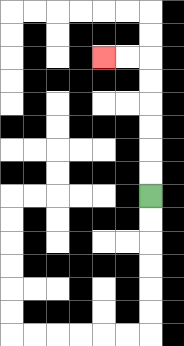{'start': '[6, 8]', 'end': '[4, 2]', 'path_directions': 'U,U,U,U,U,U,L,L', 'path_coordinates': '[[6, 8], [6, 7], [6, 6], [6, 5], [6, 4], [6, 3], [6, 2], [5, 2], [4, 2]]'}